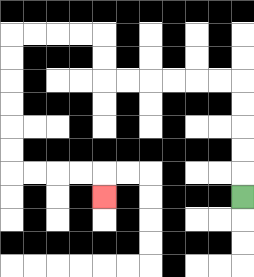{'start': '[10, 8]', 'end': '[4, 8]', 'path_directions': 'U,U,U,U,U,L,L,L,L,L,L,U,U,L,L,L,L,D,D,D,D,D,D,R,R,R,R,D', 'path_coordinates': '[[10, 8], [10, 7], [10, 6], [10, 5], [10, 4], [10, 3], [9, 3], [8, 3], [7, 3], [6, 3], [5, 3], [4, 3], [4, 2], [4, 1], [3, 1], [2, 1], [1, 1], [0, 1], [0, 2], [0, 3], [0, 4], [0, 5], [0, 6], [0, 7], [1, 7], [2, 7], [3, 7], [4, 7], [4, 8]]'}